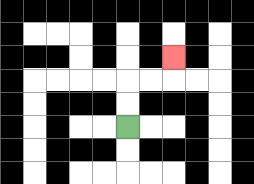{'start': '[5, 5]', 'end': '[7, 2]', 'path_directions': 'U,U,R,R,U', 'path_coordinates': '[[5, 5], [5, 4], [5, 3], [6, 3], [7, 3], [7, 2]]'}